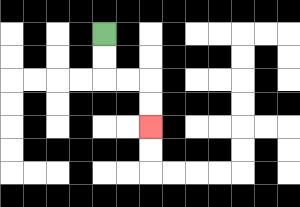{'start': '[4, 1]', 'end': '[6, 5]', 'path_directions': 'D,D,R,R,D,D', 'path_coordinates': '[[4, 1], [4, 2], [4, 3], [5, 3], [6, 3], [6, 4], [6, 5]]'}